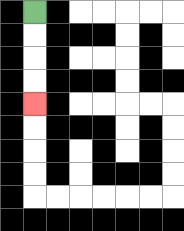{'start': '[1, 0]', 'end': '[1, 4]', 'path_directions': 'D,D,D,D', 'path_coordinates': '[[1, 0], [1, 1], [1, 2], [1, 3], [1, 4]]'}